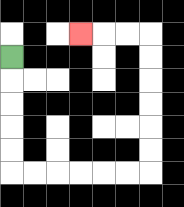{'start': '[0, 2]', 'end': '[3, 1]', 'path_directions': 'D,D,D,D,D,R,R,R,R,R,R,U,U,U,U,U,U,L,L,L', 'path_coordinates': '[[0, 2], [0, 3], [0, 4], [0, 5], [0, 6], [0, 7], [1, 7], [2, 7], [3, 7], [4, 7], [5, 7], [6, 7], [6, 6], [6, 5], [6, 4], [6, 3], [6, 2], [6, 1], [5, 1], [4, 1], [3, 1]]'}